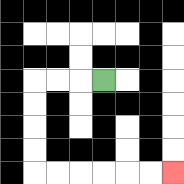{'start': '[4, 3]', 'end': '[7, 7]', 'path_directions': 'L,L,L,D,D,D,D,R,R,R,R,R,R', 'path_coordinates': '[[4, 3], [3, 3], [2, 3], [1, 3], [1, 4], [1, 5], [1, 6], [1, 7], [2, 7], [3, 7], [4, 7], [5, 7], [6, 7], [7, 7]]'}